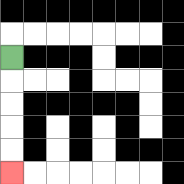{'start': '[0, 2]', 'end': '[0, 7]', 'path_directions': 'D,D,D,D,D', 'path_coordinates': '[[0, 2], [0, 3], [0, 4], [0, 5], [0, 6], [0, 7]]'}